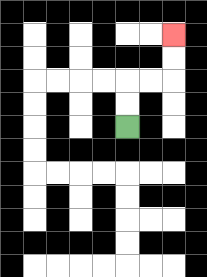{'start': '[5, 5]', 'end': '[7, 1]', 'path_directions': 'U,U,R,R,U,U', 'path_coordinates': '[[5, 5], [5, 4], [5, 3], [6, 3], [7, 3], [7, 2], [7, 1]]'}